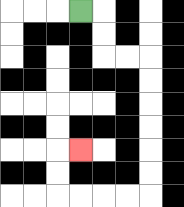{'start': '[3, 0]', 'end': '[3, 6]', 'path_directions': 'R,D,D,R,R,D,D,D,D,D,D,L,L,L,L,U,U,R', 'path_coordinates': '[[3, 0], [4, 0], [4, 1], [4, 2], [5, 2], [6, 2], [6, 3], [6, 4], [6, 5], [6, 6], [6, 7], [6, 8], [5, 8], [4, 8], [3, 8], [2, 8], [2, 7], [2, 6], [3, 6]]'}